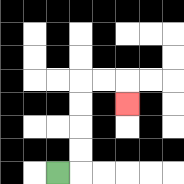{'start': '[2, 7]', 'end': '[5, 4]', 'path_directions': 'R,U,U,U,U,R,R,D', 'path_coordinates': '[[2, 7], [3, 7], [3, 6], [3, 5], [3, 4], [3, 3], [4, 3], [5, 3], [5, 4]]'}